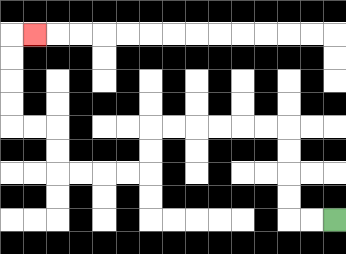{'start': '[14, 9]', 'end': '[1, 1]', 'path_directions': 'L,L,U,U,U,U,L,L,L,L,L,L,D,D,L,L,L,L,U,U,L,L,U,U,U,U,R', 'path_coordinates': '[[14, 9], [13, 9], [12, 9], [12, 8], [12, 7], [12, 6], [12, 5], [11, 5], [10, 5], [9, 5], [8, 5], [7, 5], [6, 5], [6, 6], [6, 7], [5, 7], [4, 7], [3, 7], [2, 7], [2, 6], [2, 5], [1, 5], [0, 5], [0, 4], [0, 3], [0, 2], [0, 1], [1, 1]]'}